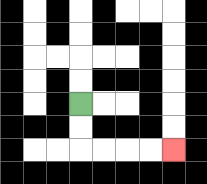{'start': '[3, 4]', 'end': '[7, 6]', 'path_directions': 'D,D,R,R,R,R', 'path_coordinates': '[[3, 4], [3, 5], [3, 6], [4, 6], [5, 6], [6, 6], [7, 6]]'}